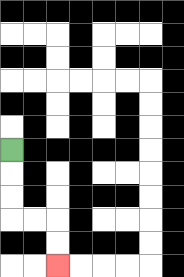{'start': '[0, 6]', 'end': '[2, 11]', 'path_directions': 'D,D,D,R,R,D,D', 'path_coordinates': '[[0, 6], [0, 7], [0, 8], [0, 9], [1, 9], [2, 9], [2, 10], [2, 11]]'}